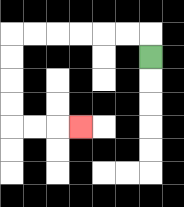{'start': '[6, 2]', 'end': '[3, 5]', 'path_directions': 'U,L,L,L,L,L,L,D,D,D,D,R,R,R', 'path_coordinates': '[[6, 2], [6, 1], [5, 1], [4, 1], [3, 1], [2, 1], [1, 1], [0, 1], [0, 2], [0, 3], [0, 4], [0, 5], [1, 5], [2, 5], [3, 5]]'}